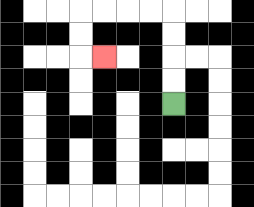{'start': '[7, 4]', 'end': '[4, 2]', 'path_directions': 'U,U,U,U,L,L,L,L,D,D,R', 'path_coordinates': '[[7, 4], [7, 3], [7, 2], [7, 1], [7, 0], [6, 0], [5, 0], [4, 0], [3, 0], [3, 1], [3, 2], [4, 2]]'}